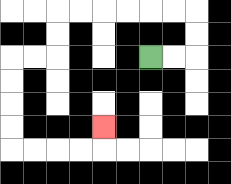{'start': '[6, 2]', 'end': '[4, 5]', 'path_directions': 'R,R,U,U,L,L,L,L,L,L,D,D,L,L,D,D,D,D,R,R,R,R,U', 'path_coordinates': '[[6, 2], [7, 2], [8, 2], [8, 1], [8, 0], [7, 0], [6, 0], [5, 0], [4, 0], [3, 0], [2, 0], [2, 1], [2, 2], [1, 2], [0, 2], [0, 3], [0, 4], [0, 5], [0, 6], [1, 6], [2, 6], [3, 6], [4, 6], [4, 5]]'}